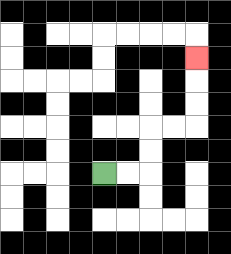{'start': '[4, 7]', 'end': '[8, 2]', 'path_directions': 'R,R,U,U,R,R,U,U,U', 'path_coordinates': '[[4, 7], [5, 7], [6, 7], [6, 6], [6, 5], [7, 5], [8, 5], [8, 4], [8, 3], [8, 2]]'}